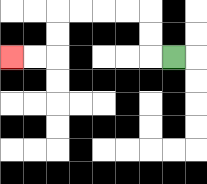{'start': '[7, 2]', 'end': '[0, 2]', 'path_directions': 'L,U,U,L,L,L,L,D,D,L,L', 'path_coordinates': '[[7, 2], [6, 2], [6, 1], [6, 0], [5, 0], [4, 0], [3, 0], [2, 0], [2, 1], [2, 2], [1, 2], [0, 2]]'}